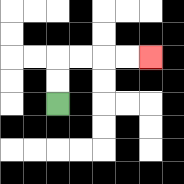{'start': '[2, 4]', 'end': '[6, 2]', 'path_directions': 'U,U,R,R,R,R', 'path_coordinates': '[[2, 4], [2, 3], [2, 2], [3, 2], [4, 2], [5, 2], [6, 2]]'}